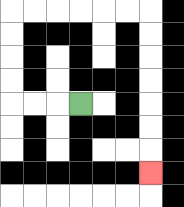{'start': '[3, 4]', 'end': '[6, 7]', 'path_directions': 'L,L,L,U,U,U,U,R,R,R,R,R,R,D,D,D,D,D,D,D', 'path_coordinates': '[[3, 4], [2, 4], [1, 4], [0, 4], [0, 3], [0, 2], [0, 1], [0, 0], [1, 0], [2, 0], [3, 0], [4, 0], [5, 0], [6, 0], [6, 1], [6, 2], [6, 3], [6, 4], [6, 5], [6, 6], [6, 7]]'}